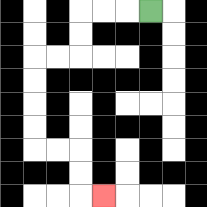{'start': '[6, 0]', 'end': '[4, 8]', 'path_directions': 'L,L,L,D,D,L,L,D,D,D,D,R,R,D,D,R', 'path_coordinates': '[[6, 0], [5, 0], [4, 0], [3, 0], [3, 1], [3, 2], [2, 2], [1, 2], [1, 3], [1, 4], [1, 5], [1, 6], [2, 6], [3, 6], [3, 7], [3, 8], [4, 8]]'}